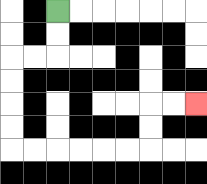{'start': '[2, 0]', 'end': '[8, 4]', 'path_directions': 'D,D,L,L,D,D,D,D,R,R,R,R,R,R,U,U,R,R', 'path_coordinates': '[[2, 0], [2, 1], [2, 2], [1, 2], [0, 2], [0, 3], [0, 4], [0, 5], [0, 6], [1, 6], [2, 6], [3, 6], [4, 6], [5, 6], [6, 6], [6, 5], [6, 4], [7, 4], [8, 4]]'}